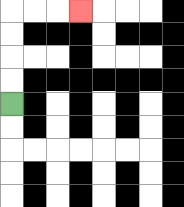{'start': '[0, 4]', 'end': '[3, 0]', 'path_directions': 'U,U,U,U,R,R,R', 'path_coordinates': '[[0, 4], [0, 3], [0, 2], [0, 1], [0, 0], [1, 0], [2, 0], [3, 0]]'}